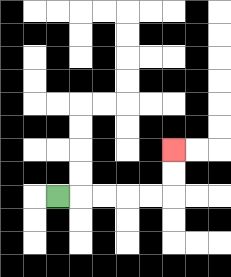{'start': '[2, 8]', 'end': '[7, 6]', 'path_directions': 'R,R,R,R,R,U,U', 'path_coordinates': '[[2, 8], [3, 8], [4, 8], [5, 8], [6, 8], [7, 8], [7, 7], [7, 6]]'}